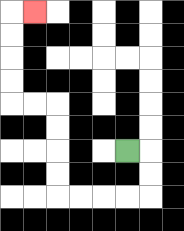{'start': '[5, 6]', 'end': '[1, 0]', 'path_directions': 'R,D,D,L,L,L,L,U,U,U,U,L,L,U,U,U,U,R', 'path_coordinates': '[[5, 6], [6, 6], [6, 7], [6, 8], [5, 8], [4, 8], [3, 8], [2, 8], [2, 7], [2, 6], [2, 5], [2, 4], [1, 4], [0, 4], [0, 3], [0, 2], [0, 1], [0, 0], [1, 0]]'}